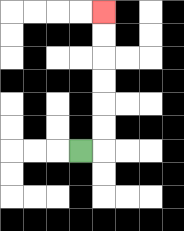{'start': '[3, 6]', 'end': '[4, 0]', 'path_directions': 'R,U,U,U,U,U,U', 'path_coordinates': '[[3, 6], [4, 6], [4, 5], [4, 4], [4, 3], [4, 2], [4, 1], [4, 0]]'}